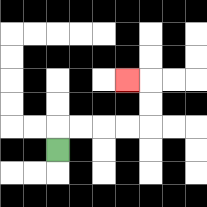{'start': '[2, 6]', 'end': '[5, 3]', 'path_directions': 'U,R,R,R,R,U,U,L', 'path_coordinates': '[[2, 6], [2, 5], [3, 5], [4, 5], [5, 5], [6, 5], [6, 4], [6, 3], [5, 3]]'}